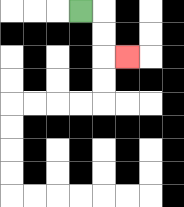{'start': '[3, 0]', 'end': '[5, 2]', 'path_directions': 'R,D,D,R', 'path_coordinates': '[[3, 0], [4, 0], [4, 1], [4, 2], [5, 2]]'}